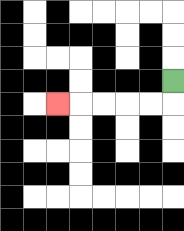{'start': '[7, 3]', 'end': '[2, 4]', 'path_directions': 'D,L,L,L,L,L', 'path_coordinates': '[[7, 3], [7, 4], [6, 4], [5, 4], [4, 4], [3, 4], [2, 4]]'}